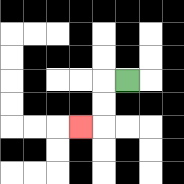{'start': '[5, 3]', 'end': '[3, 5]', 'path_directions': 'L,D,D,L', 'path_coordinates': '[[5, 3], [4, 3], [4, 4], [4, 5], [3, 5]]'}